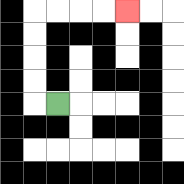{'start': '[2, 4]', 'end': '[5, 0]', 'path_directions': 'L,U,U,U,U,R,R,R,R', 'path_coordinates': '[[2, 4], [1, 4], [1, 3], [1, 2], [1, 1], [1, 0], [2, 0], [3, 0], [4, 0], [5, 0]]'}